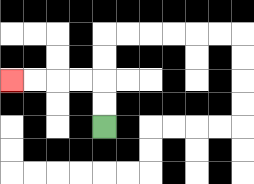{'start': '[4, 5]', 'end': '[0, 3]', 'path_directions': 'U,U,L,L,L,L', 'path_coordinates': '[[4, 5], [4, 4], [4, 3], [3, 3], [2, 3], [1, 3], [0, 3]]'}